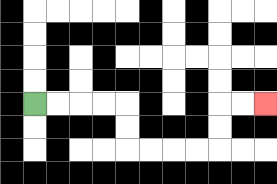{'start': '[1, 4]', 'end': '[11, 4]', 'path_directions': 'R,R,R,R,D,D,R,R,R,R,U,U,R,R', 'path_coordinates': '[[1, 4], [2, 4], [3, 4], [4, 4], [5, 4], [5, 5], [5, 6], [6, 6], [7, 6], [8, 6], [9, 6], [9, 5], [9, 4], [10, 4], [11, 4]]'}